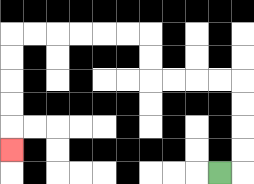{'start': '[9, 7]', 'end': '[0, 6]', 'path_directions': 'R,U,U,U,U,L,L,L,L,U,U,L,L,L,L,L,L,D,D,D,D,D', 'path_coordinates': '[[9, 7], [10, 7], [10, 6], [10, 5], [10, 4], [10, 3], [9, 3], [8, 3], [7, 3], [6, 3], [6, 2], [6, 1], [5, 1], [4, 1], [3, 1], [2, 1], [1, 1], [0, 1], [0, 2], [0, 3], [0, 4], [0, 5], [0, 6]]'}